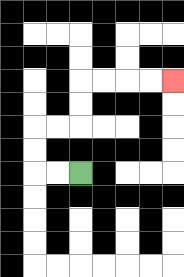{'start': '[3, 7]', 'end': '[7, 3]', 'path_directions': 'L,L,U,U,R,R,U,U,R,R,R,R', 'path_coordinates': '[[3, 7], [2, 7], [1, 7], [1, 6], [1, 5], [2, 5], [3, 5], [3, 4], [3, 3], [4, 3], [5, 3], [6, 3], [7, 3]]'}